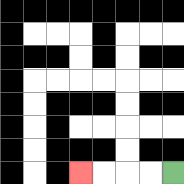{'start': '[7, 7]', 'end': '[3, 7]', 'path_directions': 'L,L,L,L', 'path_coordinates': '[[7, 7], [6, 7], [5, 7], [4, 7], [3, 7]]'}